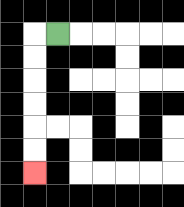{'start': '[2, 1]', 'end': '[1, 7]', 'path_directions': 'L,D,D,D,D,D,D', 'path_coordinates': '[[2, 1], [1, 1], [1, 2], [1, 3], [1, 4], [1, 5], [1, 6], [1, 7]]'}